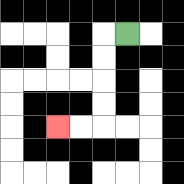{'start': '[5, 1]', 'end': '[2, 5]', 'path_directions': 'L,D,D,D,D,L,L', 'path_coordinates': '[[5, 1], [4, 1], [4, 2], [4, 3], [4, 4], [4, 5], [3, 5], [2, 5]]'}